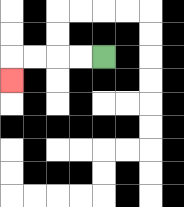{'start': '[4, 2]', 'end': '[0, 3]', 'path_directions': 'L,L,L,L,D', 'path_coordinates': '[[4, 2], [3, 2], [2, 2], [1, 2], [0, 2], [0, 3]]'}